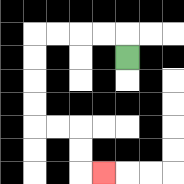{'start': '[5, 2]', 'end': '[4, 7]', 'path_directions': 'U,L,L,L,L,D,D,D,D,R,R,D,D,R', 'path_coordinates': '[[5, 2], [5, 1], [4, 1], [3, 1], [2, 1], [1, 1], [1, 2], [1, 3], [1, 4], [1, 5], [2, 5], [3, 5], [3, 6], [3, 7], [4, 7]]'}